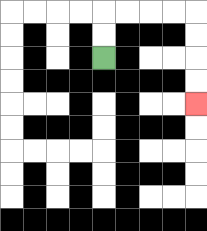{'start': '[4, 2]', 'end': '[8, 4]', 'path_directions': 'U,U,R,R,R,R,D,D,D,D', 'path_coordinates': '[[4, 2], [4, 1], [4, 0], [5, 0], [6, 0], [7, 0], [8, 0], [8, 1], [8, 2], [8, 3], [8, 4]]'}